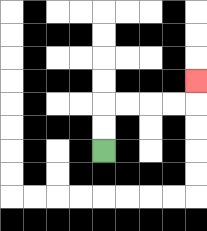{'start': '[4, 6]', 'end': '[8, 3]', 'path_directions': 'U,U,R,R,R,R,U', 'path_coordinates': '[[4, 6], [4, 5], [4, 4], [5, 4], [6, 4], [7, 4], [8, 4], [8, 3]]'}